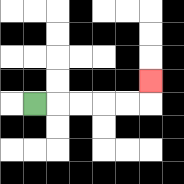{'start': '[1, 4]', 'end': '[6, 3]', 'path_directions': 'R,R,R,R,R,U', 'path_coordinates': '[[1, 4], [2, 4], [3, 4], [4, 4], [5, 4], [6, 4], [6, 3]]'}